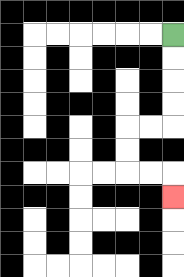{'start': '[7, 1]', 'end': '[7, 8]', 'path_directions': 'D,D,D,D,L,L,D,D,R,R,D', 'path_coordinates': '[[7, 1], [7, 2], [7, 3], [7, 4], [7, 5], [6, 5], [5, 5], [5, 6], [5, 7], [6, 7], [7, 7], [7, 8]]'}